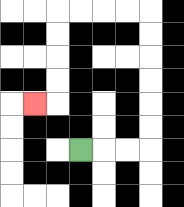{'start': '[3, 6]', 'end': '[1, 4]', 'path_directions': 'R,R,R,U,U,U,U,U,U,L,L,L,L,D,D,D,D,L', 'path_coordinates': '[[3, 6], [4, 6], [5, 6], [6, 6], [6, 5], [6, 4], [6, 3], [6, 2], [6, 1], [6, 0], [5, 0], [4, 0], [3, 0], [2, 0], [2, 1], [2, 2], [2, 3], [2, 4], [1, 4]]'}